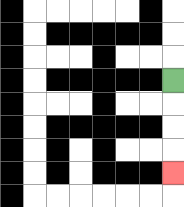{'start': '[7, 3]', 'end': '[7, 7]', 'path_directions': 'D,D,D,D', 'path_coordinates': '[[7, 3], [7, 4], [7, 5], [7, 6], [7, 7]]'}